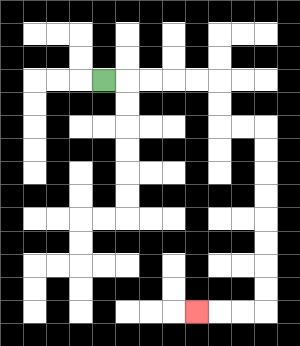{'start': '[4, 3]', 'end': '[8, 13]', 'path_directions': 'R,R,R,R,R,D,D,R,R,D,D,D,D,D,D,D,D,L,L,L', 'path_coordinates': '[[4, 3], [5, 3], [6, 3], [7, 3], [8, 3], [9, 3], [9, 4], [9, 5], [10, 5], [11, 5], [11, 6], [11, 7], [11, 8], [11, 9], [11, 10], [11, 11], [11, 12], [11, 13], [10, 13], [9, 13], [8, 13]]'}